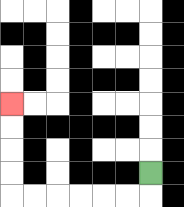{'start': '[6, 7]', 'end': '[0, 4]', 'path_directions': 'D,L,L,L,L,L,L,U,U,U,U', 'path_coordinates': '[[6, 7], [6, 8], [5, 8], [4, 8], [3, 8], [2, 8], [1, 8], [0, 8], [0, 7], [0, 6], [0, 5], [0, 4]]'}